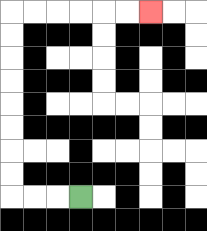{'start': '[3, 8]', 'end': '[6, 0]', 'path_directions': 'L,L,L,U,U,U,U,U,U,U,U,R,R,R,R,R,R', 'path_coordinates': '[[3, 8], [2, 8], [1, 8], [0, 8], [0, 7], [0, 6], [0, 5], [0, 4], [0, 3], [0, 2], [0, 1], [0, 0], [1, 0], [2, 0], [3, 0], [4, 0], [5, 0], [6, 0]]'}